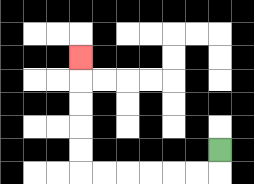{'start': '[9, 6]', 'end': '[3, 2]', 'path_directions': 'D,L,L,L,L,L,L,U,U,U,U,U', 'path_coordinates': '[[9, 6], [9, 7], [8, 7], [7, 7], [6, 7], [5, 7], [4, 7], [3, 7], [3, 6], [3, 5], [3, 4], [3, 3], [3, 2]]'}